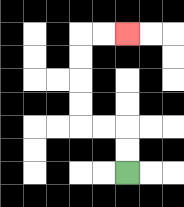{'start': '[5, 7]', 'end': '[5, 1]', 'path_directions': 'U,U,L,L,U,U,U,U,R,R', 'path_coordinates': '[[5, 7], [5, 6], [5, 5], [4, 5], [3, 5], [3, 4], [3, 3], [3, 2], [3, 1], [4, 1], [5, 1]]'}